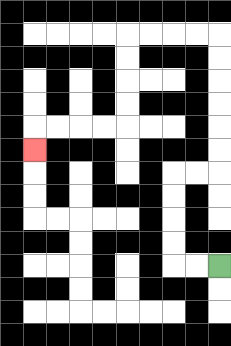{'start': '[9, 11]', 'end': '[1, 6]', 'path_directions': 'L,L,U,U,U,U,R,R,U,U,U,U,U,U,L,L,L,L,D,D,D,D,L,L,L,L,D', 'path_coordinates': '[[9, 11], [8, 11], [7, 11], [7, 10], [7, 9], [7, 8], [7, 7], [8, 7], [9, 7], [9, 6], [9, 5], [9, 4], [9, 3], [9, 2], [9, 1], [8, 1], [7, 1], [6, 1], [5, 1], [5, 2], [5, 3], [5, 4], [5, 5], [4, 5], [3, 5], [2, 5], [1, 5], [1, 6]]'}